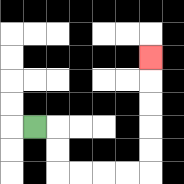{'start': '[1, 5]', 'end': '[6, 2]', 'path_directions': 'R,D,D,R,R,R,R,U,U,U,U,U', 'path_coordinates': '[[1, 5], [2, 5], [2, 6], [2, 7], [3, 7], [4, 7], [5, 7], [6, 7], [6, 6], [6, 5], [6, 4], [6, 3], [6, 2]]'}